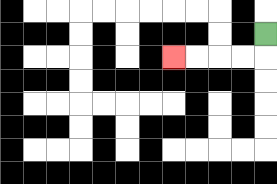{'start': '[11, 1]', 'end': '[7, 2]', 'path_directions': 'D,L,L,L,L', 'path_coordinates': '[[11, 1], [11, 2], [10, 2], [9, 2], [8, 2], [7, 2]]'}